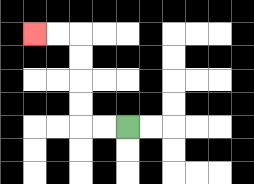{'start': '[5, 5]', 'end': '[1, 1]', 'path_directions': 'L,L,U,U,U,U,L,L', 'path_coordinates': '[[5, 5], [4, 5], [3, 5], [3, 4], [3, 3], [3, 2], [3, 1], [2, 1], [1, 1]]'}